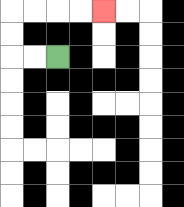{'start': '[2, 2]', 'end': '[4, 0]', 'path_directions': 'L,L,U,U,R,R,R,R', 'path_coordinates': '[[2, 2], [1, 2], [0, 2], [0, 1], [0, 0], [1, 0], [2, 0], [3, 0], [4, 0]]'}